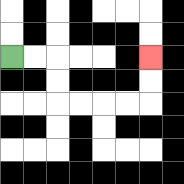{'start': '[0, 2]', 'end': '[6, 2]', 'path_directions': 'R,R,D,D,R,R,R,R,U,U', 'path_coordinates': '[[0, 2], [1, 2], [2, 2], [2, 3], [2, 4], [3, 4], [4, 4], [5, 4], [6, 4], [6, 3], [6, 2]]'}